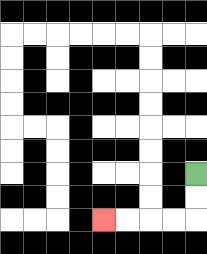{'start': '[8, 7]', 'end': '[4, 9]', 'path_directions': 'D,D,L,L,L,L', 'path_coordinates': '[[8, 7], [8, 8], [8, 9], [7, 9], [6, 9], [5, 9], [4, 9]]'}